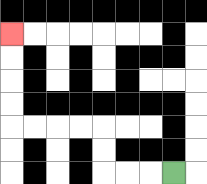{'start': '[7, 7]', 'end': '[0, 1]', 'path_directions': 'L,L,L,U,U,L,L,L,L,U,U,U,U', 'path_coordinates': '[[7, 7], [6, 7], [5, 7], [4, 7], [4, 6], [4, 5], [3, 5], [2, 5], [1, 5], [0, 5], [0, 4], [0, 3], [0, 2], [0, 1]]'}